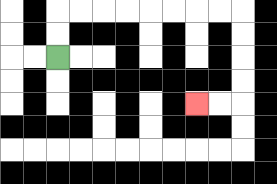{'start': '[2, 2]', 'end': '[8, 4]', 'path_directions': 'U,U,R,R,R,R,R,R,R,R,D,D,D,D,L,L', 'path_coordinates': '[[2, 2], [2, 1], [2, 0], [3, 0], [4, 0], [5, 0], [6, 0], [7, 0], [8, 0], [9, 0], [10, 0], [10, 1], [10, 2], [10, 3], [10, 4], [9, 4], [8, 4]]'}